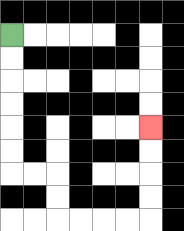{'start': '[0, 1]', 'end': '[6, 5]', 'path_directions': 'D,D,D,D,D,D,R,R,D,D,R,R,R,R,U,U,U,U', 'path_coordinates': '[[0, 1], [0, 2], [0, 3], [0, 4], [0, 5], [0, 6], [0, 7], [1, 7], [2, 7], [2, 8], [2, 9], [3, 9], [4, 9], [5, 9], [6, 9], [6, 8], [6, 7], [6, 6], [6, 5]]'}